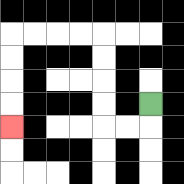{'start': '[6, 4]', 'end': '[0, 5]', 'path_directions': 'D,L,L,U,U,U,U,L,L,L,L,D,D,D,D', 'path_coordinates': '[[6, 4], [6, 5], [5, 5], [4, 5], [4, 4], [4, 3], [4, 2], [4, 1], [3, 1], [2, 1], [1, 1], [0, 1], [0, 2], [0, 3], [0, 4], [0, 5]]'}